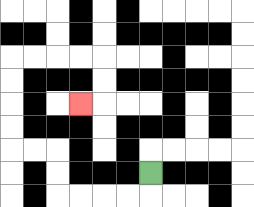{'start': '[6, 7]', 'end': '[3, 4]', 'path_directions': 'D,L,L,L,L,U,U,L,L,U,U,U,U,R,R,R,R,D,D,L', 'path_coordinates': '[[6, 7], [6, 8], [5, 8], [4, 8], [3, 8], [2, 8], [2, 7], [2, 6], [1, 6], [0, 6], [0, 5], [0, 4], [0, 3], [0, 2], [1, 2], [2, 2], [3, 2], [4, 2], [4, 3], [4, 4], [3, 4]]'}